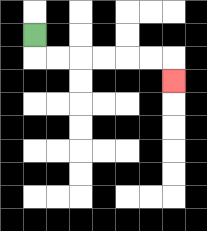{'start': '[1, 1]', 'end': '[7, 3]', 'path_directions': 'D,R,R,R,R,R,R,D', 'path_coordinates': '[[1, 1], [1, 2], [2, 2], [3, 2], [4, 2], [5, 2], [6, 2], [7, 2], [7, 3]]'}